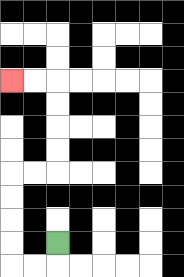{'start': '[2, 10]', 'end': '[0, 3]', 'path_directions': 'D,L,L,U,U,U,U,R,R,U,U,U,U,L,L', 'path_coordinates': '[[2, 10], [2, 11], [1, 11], [0, 11], [0, 10], [0, 9], [0, 8], [0, 7], [1, 7], [2, 7], [2, 6], [2, 5], [2, 4], [2, 3], [1, 3], [0, 3]]'}